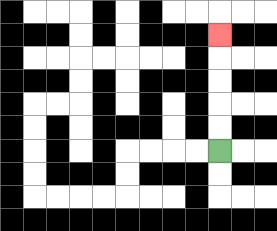{'start': '[9, 6]', 'end': '[9, 1]', 'path_directions': 'U,U,U,U,U', 'path_coordinates': '[[9, 6], [9, 5], [9, 4], [9, 3], [9, 2], [9, 1]]'}